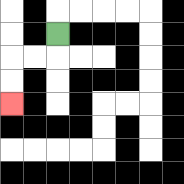{'start': '[2, 1]', 'end': '[0, 4]', 'path_directions': 'D,L,L,D,D', 'path_coordinates': '[[2, 1], [2, 2], [1, 2], [0, 2], [0, 3], [0, 4]]'}